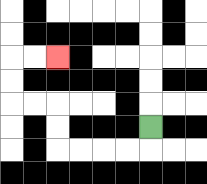{'start': '[6, 5]', 'end': '[2, 2]', 'path_directions': 'D,L,L,L,L,U,U,L,L,U,U,R,R', 'path_coordinates': '[[6, 5], [6, 6], [5, 6], [4, 6], [3, 6], [2, 6], [2, 5], [2, 4], [1, 4], [0, 4], [0, 3], [0, 2], [1, 2], [2, 2]]'}